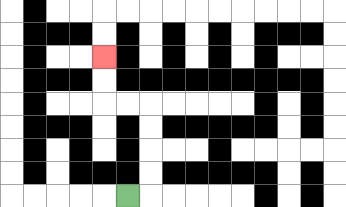{'start': '[5, 8]', 'end': '[4, 2]', 'path_directions': 'R,U,U,U,U,L,L,U,U', 'path_coordinates': '[[5, 8], [6, 8], [6, 7], [6, 6], [6, 5], [6, 4], [5, 4], [4, 4], [4, 3], [4, 2]]'}